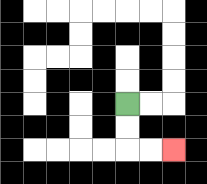{'start': '[5, 4]', 'end': '[7, 6]', 'path_directions': 'D,D,R,R', 'path_coordinates': '[[5, 4], [5, 5], [5, 6], [6, 6], [7, 6]]'}